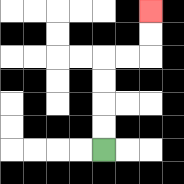{'start': '[4, 6]', 'end': '[6, 0]', 'path_directions': 'U,U,U,U,R,R,U,U', 'path_coordinates': '[[4, 6], [4, 5], [4, 4], [4, 3], [4, 2], [5, 2], [6, 2], [6, 1], [6, 0]]'}